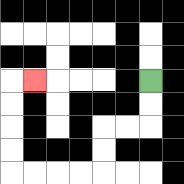{'start': '[6, 3]', 'end': '[1, 3]', 'path_directions': 'D,D,L,L,D,D,L,L,L,L,U,U,U,U,R', 'path_coordinates': '[[6, 3], [6, 4], [6, 5], [5, 5], [4, 5], [4, 6], [4, 7], [3, 7], [2, 7], [1, 7], [0, 7], [0, 6], [0, 5], [0, 4], [0, 3], [1, 3]]'}